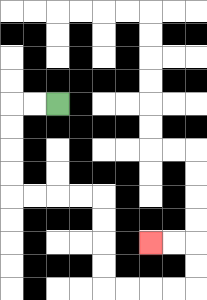{'start': '[2, 4]', 'end': '[6, 10]', 'path_directions': 'L,L,D,D,D,D,R,R,R,R,D,D,D,D,R,R,R,R,U,U,L,L', 'path_coordinates': '[[2, 4], [1, 4], [0, 4], [0, 5], [0, 6], [0, 7], [0, 8], [1, 8], [2, 8], [3, 8], [4, 8], [4, 9], [4, 10], [4, 11], [4, 12], [5, 12], [6, 12], [7, 12], [8, 12], [8, 11], [8, 10], [7, 10], [6, 10]]'}